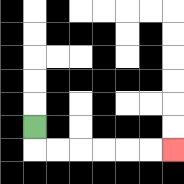{'start': '[1, 5]', 'end': '[7, 6]', 'path_directions': 'D,R,R,R,R,R,R', 'path_coordinates': '[[1, 5], [1, 6], [2, 6], [3, 6], [4, 6], [5, 6], [6, 6], [7, 6]]'}